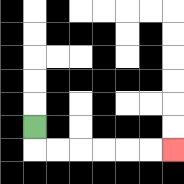{'start': '[1, 5]', 'end': '[7, 6]', 'path_directions': 'D,R,R,R,R,R,R', 'path_coordinates': '[[1, 5], [1, 6], [2, 6], [3, 6], [4, 6], [5, 6], [6, 6], [7, 6]]'}